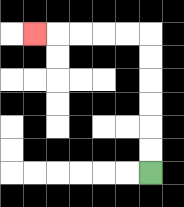{'start': '[6, 7]', 'end': '[1, 1]', 'path_directions': 'U,U,U,U,U,U,L,L,L,L,L', 'path_coordinates': '[[6, 7], [6, 6], [6, 5], [6, 4], [6, 3], [6, 2], [6, 1], [5, 1], [4, 1], [3, 1], [2, 1], [1, 1]]'}